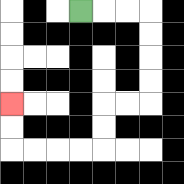{'start': '[3, 0]', 'end': '[0, 4]', 'path_directions': 'R,R,R,D,D,D,D,L,L,D,D,L,L,L,L,U,U', 'path_coordinates': '[[3, 0], [4, 0], [5, 0], [6, 0], [6, 1], [6, 2], [6, 3], [6, 4], [5, 4], [4, 4], [4, 5], [4, 6], [3, 6], [2, 6], [1, 6], [0, 6], [0, 5], [0, 4]]'}